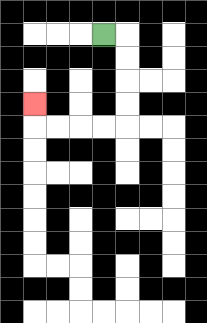{'start': '[4, 1]', 'end': '[1, 4]', 'path_directions': 'R,D,D,D,D,L,L,L,L,U', 'path_coordinates': '[[4, 1], [5, 1], [5, 2], [5, 3], [5, 4], [5, 5], [4, 5], [3, 5], [2, 5], [1, 5], [1, 4]]'}